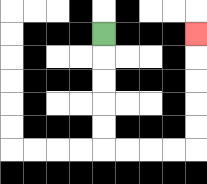{'start': '[4, 1]', 'end': '[8, 1]', 'path_directions': 'D,D,D,D,D,R,R,R,R,U,U,U,U,U', 'path_coordinates': '[[4, 1], [4, 2], [4, 3], [4, 4], [4, 5], [4, 6], [5, 6], [6, 6], [7, 6], [8, 6], [8, 5], [8, 4], [8, 3], [8, 2], [8, 1]]'}